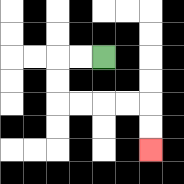{'start': '[4, 2]', 'end': '[6, 6]', 'path_directions': 'L,L,D,D,R,R,R,R,D,D', 'path_coordinates': '[[4, 2], [3, 2], [2, 2], [2, 3], [2, 4], [3, 4], [4, 4], [5, 4], [6, 4], [6, 5], [6, 6]]'}